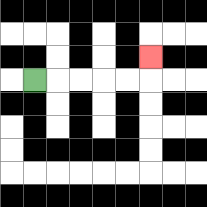{'start': '[1, 3]', 'end': '[6, 2]', 'path_directions': 'R,R,R,R,R,U', 'path_coordinates': '[[1, 3], [2, 3], [3, 3], [4, 3], [5, 3], [6, 3], [6, 2]]'}